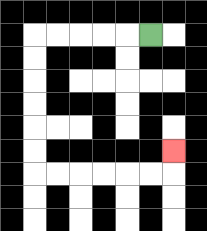{'start': '[6, 1]', 'end': '[7, 6]', 'path_directions': 'L,L,L,L,L,D,D,D,D,D,D,R,R,R,R,R,R,U', 'path_coordinates': '[[6, 1], [5, 1], [4, 1], [3, 1], [2, 1], [1, 1], [1, 2], [1, 3], [1, 4], [1, 5], [1, 6], [1, 7], [2, 7], [3, 7], [4, 7], [5, 7], [6, 7], [7, 7], [7, 6]]'}